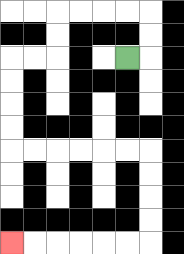{'start': '[5, 2]', 'end': '[0, 10]', 'path_directions': 'R,U,U,L,L,L,L,D,D,L,L,D,D,D,D,R,R,R,R,R,R,D,D,D,D,L,L,L,L,L,L', 'path_coordinates': '[[5, 2], [6, 2], [6, 1], [6, 0], [5, 0], [4, 0], [3, 0], [2, 0], [2, 1], [2, 2], [1, 2], [0, 2], [0, 3], [0, 4], [0, 5], [0, 6], [1, 6], [2, 6], [3, 6], [4, 6], [5, 6], [6, 6], [6, 7], [6, 8], [6, 9], [6, 10], [5, 10], [4, 10], [3, 10], [2, 10], [1, 10], [0, 10]]'}